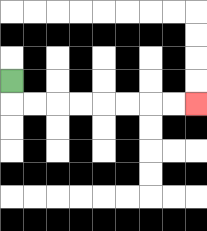{'start': '[0, 3]', 'end': '[8, 4]', 'path_directions': 'D,R,R,R,R,R,R,R,R', 'path_coordinates': '[[0, 3], [0, 4], [1, 4], [2, 4], [3, 4], [4, 4], [5, 4], [6, 4], [7, 4], [8, 4]]'}